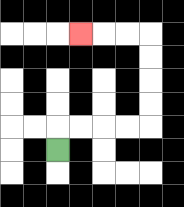{'start': '[2, 6]', 'end': '[3, 1]', 'path_directions': 'U,R,R,R,R,U,U,U,U,L,L,L', 'path_coordinates': '[[2, 6], [2, 5], [3, 5], [4, 5], [5, 5], [6, 5], [6, 4], [6, 3], [6, 2], [6, 1], [5, 1], [4, 1], [3, 1]]'}